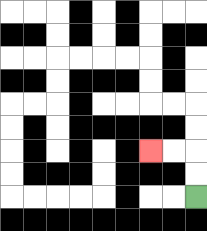{'start': '[8, 8]', 'end': '[6, 6]', 'path_directions': 'U,U,L,L', 'path_coordinates': '[[8, 8], [8, 7], [8, 6], [7, 6], [6, 6]]'}